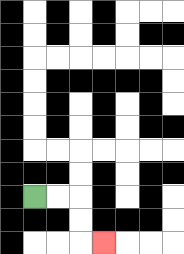{'start': '[1, 8]', 'end': '[4, 10]', 'path_directions': 'R,R,D,D,R', 'path_coordinates': '[[1, 8], [2, 8], [3, 8], [3, 9], [3, 10], [4, 10]]'}